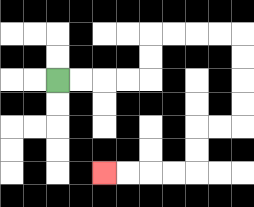{'start': '[2, 3]', 'end': '[4, 7]', 'path_directions': 'R,R,R,R,U,U,R,R,R,R,D,D,D,D,L,L,D,D,L,L,L,L', 'path_coordinates': '[[2, 3], [3, 3], [4, 3], [5, 3], [6, 3], [6, 2], [6, 1], [7, 1], [8, 1], [9, 1], [10, 1], [10, 2], [10, 3], [10, 4], [10, 5], [9, 5], [8, 5], [8, 6], [8, 7], [7, 7], [6, 7], [5, 7], [4, 7]]'}